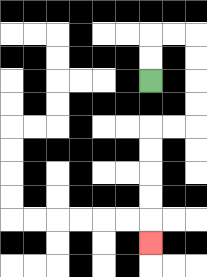{'start': '[6, 3]', 'end': '[6, 10]', 'path_directions': 'U,U,R,R,D,D,D,D,L,L,D,D,D,D,D', 'path_coordinates': '[[6, 3], [6, 2], [6, 1], [7, 1], [8, 1], [8, 2], [8, 3], [8, 4], [8, 5], [7, 5], [6, 5], [6, 6], [6, 7], [6, 8], [6, 9], [6, 10]]'}